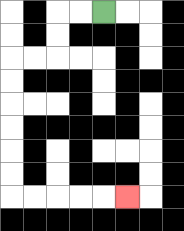{'start': '[4, 0]', 'end': '[5, 8]', 'path_directions': 'L,L,D,D,L,L,D,D,D,D,D,D,R,R,R,R,R', 'path_coordinates': '[[4, 0], [3, 0], [2, 0], [2, 1], [2, 2], [1, 2], [0, 2], [0, 3], [0, 4], [0, 5], [0, 6], [0, 7], [0, 8], [1, 8], [2, 8], [3, 8], [4, 8], [5, 8]]'}